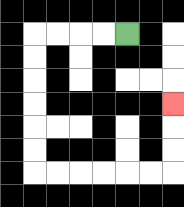{'start': '[5, 1]', 'end': '[7, 4]', 'path_directions': 'L,L,L,L,D,D,D,D,D,D,R,R,R,R,R,R,U,U,U', 'path_coordinates': '[[5, 1], [4, 1], [3, 1], [2, 1], [1, 1], [1, 2], [1, 3], [1, 4], [1, 5], [1, 6], [1, 7], [2, 7], [3, 7], [4, 7], [5, 7], [6, 7], [7, 7], [7, 6], [7, 5], [7, 4]]'}